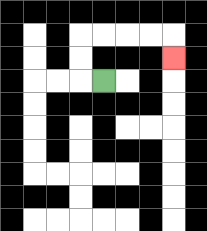{'start': '[4, 3]', 'end': '[7, 2]', 'path_directions': 'L,U,U,R,R,R,R,D', 'path_coordinates': '[[4, 3], [3, 3], [3, 2], [3, 1], [4, 1], [5, 1], [6, 1], [7, 1], [7, 2]]'}